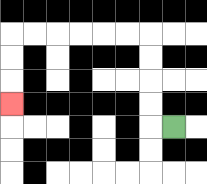{'start': '[7, 5]', 'end': '[0, 4]', 'path_directions': 'L,U,U,U,U,L,L,L,L,L,L,D,D,D', 'path_coordinates': '[[7, 5], [6, 5], [6, 4], [6, 3], [6, 2], [6, 1], [5, 1], [4, 1], [3, 1], [2, 1], [1, 1], [0, 1], [0, 2], [0, 3], [0, 4]]'}